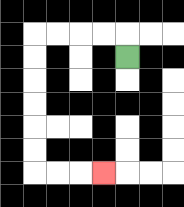{'start': '[5, 2]', 'end': '[4, 7]', 'path_directions': 'U,L,L,L,L,D,D,D,D,D,D,R,R,R', 'path_coordinates': '[[5, 2], [5, 1], [4, 1], [3, 1], [2, 1], [1, 1], [1, 2], [1, 3], [1, 4], [1, 5], [1, 6], [1, 7], [2, 7], [3, 7], [4, 7]]'}